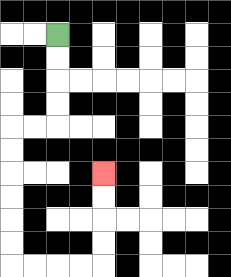{'start': '[2, 1]', 'end': '[4, 7]', 'path_directions': 'D,D,D,D,L,L,D,D,D,D,D,D,R,R,R,R,U,U,U,U', 'path_coordinates': '[[2, 1], [2, 2], [2, 3], [2, 4], [2, 5], [1, 5], [0, 5], [0, 6], [0, 7], [0, 8], [0, 9], [0, 10], [0, 11], [1, 11], [2, 11], [3, 11], [4, 11], [4, 10], [4, 9], [4, 8], [4, 7]]'}